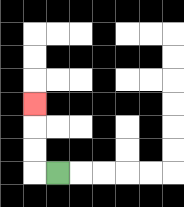{'start': '[2, 7]', 'end': '[1, 4]', 'path_directions': 'L,U,U,U', 'path_coordinates': '[[2, 7], [1, 7], [1, 6], [1, 5], [1, 4]]'}